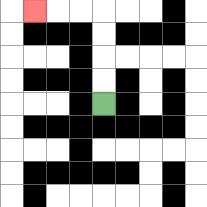{'start': '[4, 4]', 'end': '[1, 0]', 'path_directions': 'U,U,U,U,L,L,L', 'path_coordinates': '[[4, 4], [4, 3], [4, 2], [4, 1], [4, 0], [3, 0], [2, 0], [1, 0]]'}